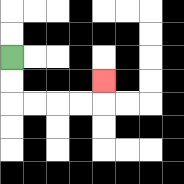{'start': '[0, 2]', 'end': '[4, 3]', 'path_directions': 'D,D,R,R,R,R,U', 'path_coordinates': '[[0, 2], [0, 3], [0, 4], [1, 4], [2, 4], [3, 4], [4, 4], [4, 3]]'}